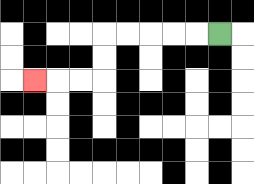{'start': '[9, 1]', 'end': '[1, 3]', 'path_directions': 'L,L,L,L,L,D,D,L,L,L', 'path_coordinates': '[[9, 1], [8, 1], [7, 1], [6, 1], [5, 1], [4, 1], [4, 2], [4, 3], [3, 3], [2, 3], [1, 3]]'}